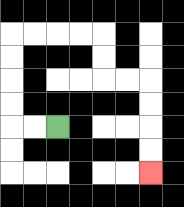{'start': '[2, 5]', 'end': '[6, 7]', 'path_directions': 'L,L,U,U,U,U,R,R,R,R,D,D,R,R,D,D,D,D', 'path_coordinates': '[[2, 5], [1, 5], [0, 5], [0, 4], [0, 3], [0, 2], [0, 1], [1, 1], [2, 1], [3, 1], [4, 1], [4, 2], [4, 3], [5, 3], [6, 3], [6, 4], [6, 5], [6, 6], [6, 7]]'}